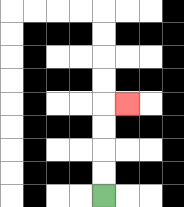{'start': '[4, 8]', 'end': '[5, 4]', 'path_directions': 'U,U,U,U,R', 'path_coordinates': '[[4, 8], [4, 7], [4, 6], [4, 5], [4, 4], [5, 4]]'}